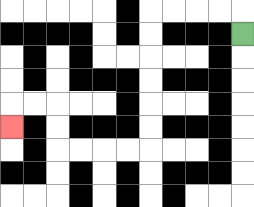{'start': '[10, 1]', 'end': '[0, 5]', 'path_directions': 'U,L,L,L,L,D,D,D,D,D,D,L,L,L,L,U,U,L,L,D', 'path_coordinates': '[[10, 1], [10, 0], [9, 0], [8, 0], [7, 0], [6, 0], [6, 1], [6, 2], [6, 3], [6, 4], [6, 5], [6, 6], [5, 6], [4, 6], [3, 6], [2, 6], [2, 5], [2, 4], [1, 4], [0, 4], [0, 5]]'}